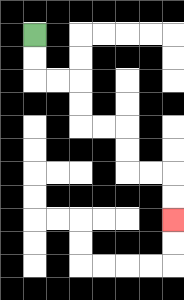{'start': '[1, 1]', 'end': '[7, 9]', 'path_directions': 'D,D,R,R,D,D,R,R,D,D,R,R,D,D', 'path_coordinates': '[[1, 1], [1, 2], [1, 3], [2, 3], [3, 3], [3, 4], [3, 5], [4, 5], [5, 5], [5, 6], [5, 7], [6, 7], [7, 7], [7, 8], [7, 9]]'}